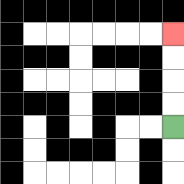{'start': '[7, 5]', 'end': '[7, 1]', 'path_directions': 'U,U,U,U', 'path_coordinates': '[[7, 5], [7, 4], [7, 3], [7, 2], [7, 1]]'}